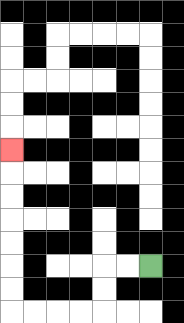{'start': '[6, 11]', 'end': '[0, 6]', 'path_directions': 'L,L,D,D,L,L,L,L,U,U,U,U,U,U,U', 'path_coordinates': '[[6, 11], [5, 11], [4, 11], [4, 12], [4, 13], [3, 13], [2, 13], [1, 13], [0, 13], [0, 12], [0, 11], [0, 10], [0, 9], [0, 8], [0, 7], [0, 6]]'}